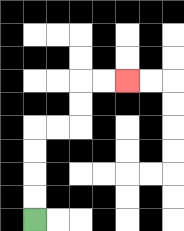{'start': '[1, 9]', 'end': '[5, 3]', 'path_directions': 'U,U,U,U,R,R,U,U,R,R', 'path_coordinates': '[[1, 9], [1, 8], [1, 7], [1, 6], [1, 5], [2, 5], [3, 5], [3, 4], [3, 3], [4, 3], [5, 3]]'}